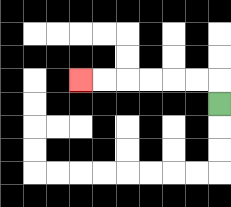{'start': '[9, 4]', 'end': '[3, 3]', 'path_directions': 'U,L,L,L,L,L,L', 'path_coordinates': '[[9, 4], [9, 3], [8, 3], [7, 3], [6, 3], [5, 3], [4, 3], [3, 3]]'}